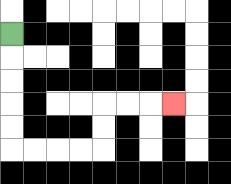{'start': '[0, 1]', 'end': '[7, 4]', 'path_directions': 'D,D,D,D,D,R,R,R,R,U,U,R,R,R', 'path_coordinates': '[[0, 1], [0, 2], [0, 3], [0, 4], [0, 5], [0, 6], [1, 6], [2, 6], [3, 6], [4, 6], [4, 5], [4, 4], [5, 4], [6, 4], [7, 4]]'}